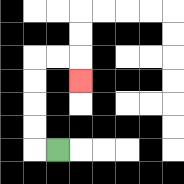{'start': '[2, 6]', 'end': '[3, 3]', 'path_directions': 'L,U,U,U,U,R,R,D', 'path_coordinates': '[[2, 6], [1, 6], [1, 5], [1, 4], [1, 3], [1, 2], [2, 2], [3, 2], [3, 3]]'}